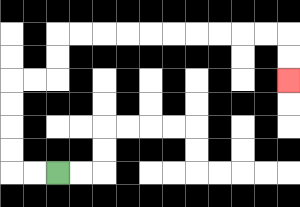{'start': '[2, 7]', 'end': '[12, 3]', 'path_directions': 'L,L,U,U,U,U,R,R,U,U,R,R,R,R,R,R,R,R,R,R,D,D', 'path_coordinates': '[[2, 7], [1, 7], [0, 7], [0, 6], [0, 5], [0, 4], [0, 3], [1, 3], [2, 3], [2, 2], [2, 1], [3, 1], [4, 1], [5, 1], [6, 1], [7, 1], [8, 1], [9, 1], [10, 1], [11, 1], [12, 1], [12, 2], [12, 3]]'}